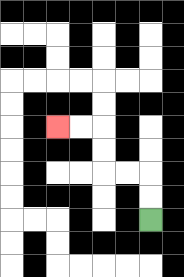{'start': '[6, 9]', 'end': '[2, 5]', 'path_directions': 'U,U,L,L,U,U,L,L', 'path_coordinates': '[[6, 9], [6, 8], [6, 7], [5, 7], [4, 7], [4, 6], [4, 5], [3, 5], [2, 5]]'}